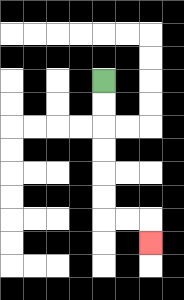{'start': '[4, 3]', 'end': '[6, 10]', 'path_directions': 'D,D,D,D,D,D,R,R,D', 'path_coordinates': '[[4, 3], [4, 4], [4, 5], [4, 6], [4, 7], [4, 8], [4, 9], [5, 9], [6, 9], [6, 10]]'}